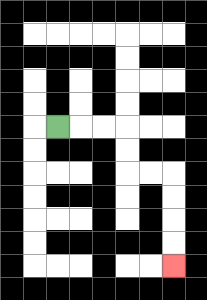{'start': '[2, 5]', 'end': '[7, 11]', 'path_directions': 'R,R,R,D,D,R,R,D,D,D,D', 'path_coordinates': '[[2, 5], [3, 5], [4, 5], [5, 5], [5, 6], [5, 7], [6, 7], [7, 7], [7, 8], [7, 9], [7, 10], [7, 11]]'}